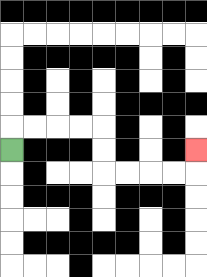{'start': '[0, 6]', 'end': '[8, 6]', 'path_directions': 'U,R,R,R,R,D,D,R,R,R,R,U', 'path_coordinates': '[[0, 6], [0, 5], [1, 5], [2, 5], [3, 5], [4, 5], [4, 6], [4, 7], [5, 7], [6, 7], [7, 7], [8, 7], [8, 6]]'}